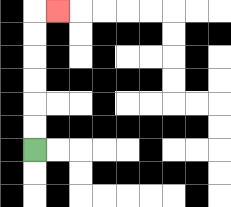{'start': '[1, 6]', 'end': '[2, 0]', 'path_directions': 'U,U,U,U,U,U,R', 'path_coordinates': '[[1, 6], [1, 5], [1, 4], [1, 3], [1, 2], [1, 1], [1, 0], [2, 0]]'}